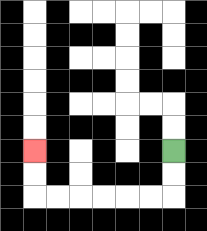{'start': '[7, 6]', 'end': '[1, 6]', 'path_directions': 'D,D,L,L,L,L,L,L,U,U', 'path_coordinates': '[[7, 6], [7, 7], [7, 8], [6, 8], [5, 8], [4, 8], [3, 8], [2, 8], [1, 8], [1, 7], [1, 6]]'}